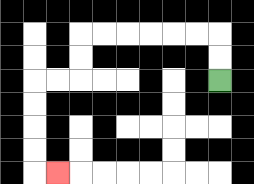{'start': '[9, 3]', 'end': '[2, 7]', 'path_directions': 'U,U,L,L,L,L,L,L,D,D,L,L,D,D,D,D,R', 'path_coordinates': '[[9, 3], [9, 2], [9, 1], [8, 1], [7, 1], [6, 1], [5, 1], [4, 1], [3, 1], [3, 2], [3, 3], [2, 3], [1, 3], [1, 4], [1, 5], [1, 6], [1, 7], [2, 7]]'}